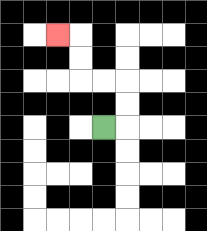{'start': '[4, 5]', 'end': '[2, 1]', 'path_directions': 'R,U,U,L,L,U,U,L', 'path_coordinates': '[[4, 5], [5, 5], [5, 4], [5, 3], [4, 3], [3, 3], [3, 2], [3, 1], [2, 1]]'}